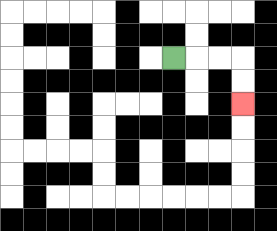{'start': '[7, 2]', 'end': '[10, 4]', 'path_directions': 'R,R,R,D,D', 'path_coordinates': '[[7, 2], [8, 2], [9, 2], [10, 2], [10, 3], [10, 4]]'}